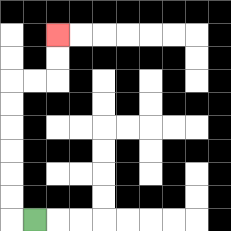{'start': '[1, 9]', 'end': '[2, 1]', 'path_directions': 'L,U,U,U,U,U,U,R,R,U,U', 'path_coordinates': '[[1, 9], [0, 9], [0, 8], [0, 7], [0, 6], [0, 5], [0, 4], [0, 3], [1, 3], [2, 3], [2, 2], [2, 1]]'}